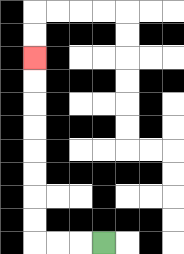{'start': '[4, 10]', 'end': '[1, 2]', 'path_directions': 'L,L,L,U,U,U,U,U,U,U,U', 'path_coordinates': '[[4, 10], [3, 10], [2, 10], [1, 10], [1, 9], [1, 8], [1, 7], [1, 6], [1, 5], [1, 4], [1, 3], [1, 2]]'}